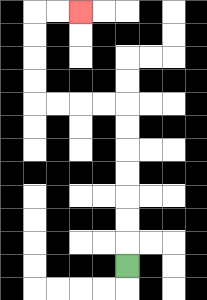{'start': '[5, 11]', 'end': '[3, 0]', 'path_directions': 'U,U,U,U,U,U,U,L,L,L,L,U,U,U,U,R,R', 'path_coordinates': '[[5, 11], [5, 10], [5, 9], [5, 8], [5, 7], [5, 6], [5, 5], [5, 4], [4, 4], [3, 4], [2, 4], [1, 4], [1, 3], [1, 2], [1, 1], [1, 0], [2, 0], [3, 0]]'}